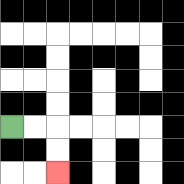{'start': '[0, 5]', 'end': '[2, 7]', 'path_directions': 'R,R,D,D', 'path_coordinates': '[[0, 5], [1, 5], [2, 5], [2, 6], [2, 7]]'}